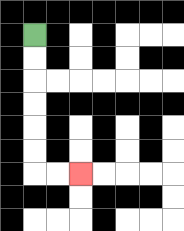{'start': '[1, 1]', 'end': '[3, 7]', 'path_directions': 'D,D,D,D,D,D,R,R', 'path_coordinates': '[[1, 1], [1, 2], [1, 3], [1, 4], [1, 5], [1, 6], [1, 7], [2, 7], [3, 7]]'}